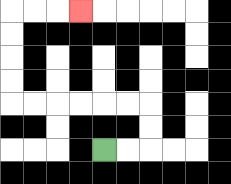{'start': '[4, 6]', 'end': '[3, 0]', 'path_directions': 'R,R,U,U,L,L,L,L,L,L,U,U,U,U,R,R,R', 'path_coordinates': '[[4, 6], [5, 6], [6, 6], [6, 5], [6, 4], [5, 4], [4, 4], [3, 4], [2, 4], [1, 4], [0, 4], [0, 3], [0, 2], [0, 1], [0, 0], [1, 0], [2, 0], [3, 0]]'}